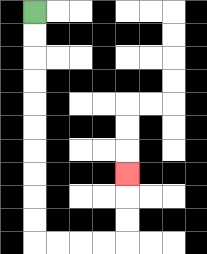{'start': '[1, 0]', 'end': '[5, 7]', 'path_directions': 'D,D,D,D,D,D,D,D,D,D,R,R,R,R,U,U,U', 'path_coordinates': '[[1, 0], [1, 1], [1, 2], [1, 3], [1, 4], [1, 5], [1, 6], [1, 7], [1, 8], [1, 9], [1, 10], [2, 10], [3, 10], [4, 10], [5, 10], [5, 9], [5, 8], [5, 7]]'}